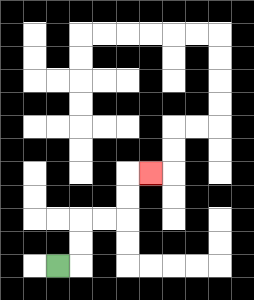{'start': '[2, 11]', 'end': '[6, 7]', 'path_directions': 'R,U,U,R,R,U,U,R', 'path_coordinates': '[[2, 11], [3, 11], [3, 10], [3, 9], [4, 9], [5, 9], [5, 8], [5, 7], [6, 7]]'}